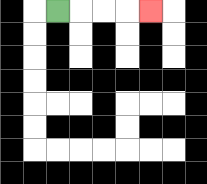{'start': '[2, 0]', 'end': '[6, 0]', 'path_directions': 'R,R,R,R', 'path_coordinates': '[[2, 0], [3, 0], [4, 0], [5, 0], [6, 0]]'}